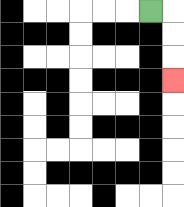{'start': '[6, 0]', 'end': '[7, 3]', 'path_directions': 'R,D,D,D', 'path_coordinates': '[[6, 0], [7, 0], [7, 1], [7, 2], [7, 3]]'}